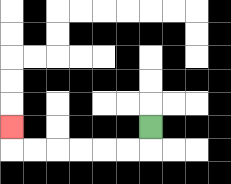{'start': '[6, 5]', 'end': '[0, 5]', 'path_directions': 'D,L,L,L,L,L,L,U', 'path_coordinates': '[[6, 5], [6, 6], [5, 6], [4, 6], [3, 6], [2, 6], [1, 6], [0, 6], [0, 5]]'}